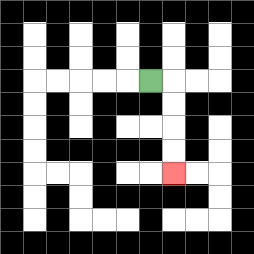{'start': '[6, 3]', 'end': '[7, 7]', 'path_directions': 'R,D,D,D,D', 'path_coordinates': '[[6, 3], [7, 3], [7, 4], [7, 5], [7, 6], [7, 7]]'}